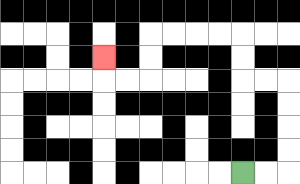{'start': '[10, 7]', 'end': '[4, 2]', 'path_directions': 'R,R,U,U,U,U,L,L,U,U,L,L,L,L,D,D,L,L,U', 'path_coordinates': '[[10, 7], [11, 7], [12, 7], [12, 6], [12, 5], [12, 4], [12, 3], [11, 3], [10, 3], [10, 2], [10, 1], [9, 1], [8, 1], [7, 1], [6, 1], [6, 2], [6, 3], [5, 3], [4, 3], [4, 2]]'}